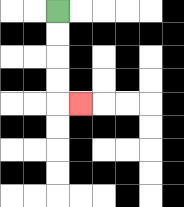{'start': '[2, 0]', 'end': '[3, 4]', 'path_directions': 'D,D,D,D,R', 'path_coordinates': '[[2, 0], [2, 1], [2, 2], [2, 3], [2, 4], [3, 4]]'}